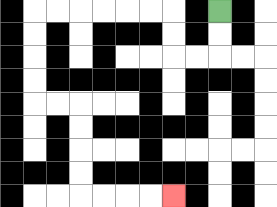{'start': '[9, 0]', 'end': '[7, 8]', 'path_directions': 'D,D,L,L,U,U,L,L,L,L,L,L,D,D,D,D,R,R,D,D,D,D,R,R,R,R', 'path_coordinates': '[[9, 0], [9, 1], [9, 2], [8, 2], [7, 2], [7, 1], [7, 0], [6, 0], [5, 0], [4, 0], [3, 0], [2, 0], [1, 0], [1, 1], [1, 2], [1, 3], [1, 4], [2, 4], [3, 4], [3, 5], [3, 6], [3, 7], [3, 8], [4, 8], [5, 8], [6, 8], [7, 8]]'}